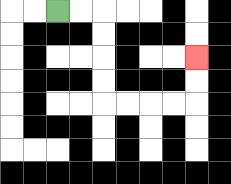{'start': '[2, 0]', 'end': '[8, 2]', 'path_directions': 'R,R,D,D,D,D,R,R,R,R,U,U', 'path_coordinates': '[[2, 0], [3, 0], [4, 0], [4, 1], [4, 2], [4, 3], [4, 4], [5, 4], [6, 4], [7, 4], [8, 4], [8, 3], [8, 2]]'}